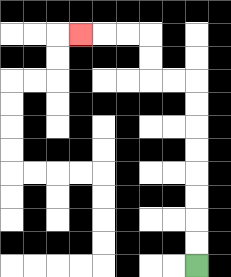{'start': '[8, 11]', 'end': '[3, 1]', 'path_directions': 'U,U,U,U,U,U,U,U,L,L,U,U,L,L,L', 'path_coordinates': '[[8, 11], [8, 10], [8, 9], [8, 8], [8, 7], [8, 6], [8, 5], [8, 4], [8, 3], [7, 3], [6, 3], [6, 2], [6, 1], [5, 1], [4, 1], [3, 1]]'}